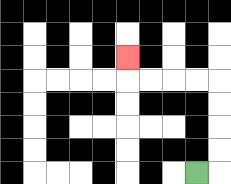{'start': '[8, 7]', 'end': '[5, 2]', 'path_directions': 'R,U,U,U,U,L,L,L,L,U', 'path_coordinates': '[[8, 7], [9, 7], [9, 6], [9, 5], [9, 4], [9, 3], [8, 3], [7, 3], [6, 3], [5, 3], [5, 2]]'}